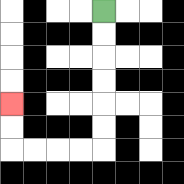{'start': '[4, 0]', 'end': '[0, 4]', 'path_directions': 'D,D,D,D,D,D,L,L,L,L,U,U', 'path_coordinates': '[[4, 0], [4, 1], [4, 2], [4, 3], [4, 4], [4, 5], [4, 6], [3, 6], [2, 6], [1, 6], [0, 6], [0, 5], [0, 4]]'}